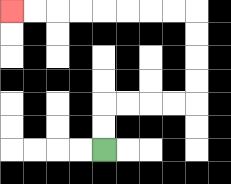{'start': '[4, 6]', 'end': '[0, 0]', 'path_directions': 'U,U,R,R,R,R,U,U,U,U,L,L,L,L,L,L,L,L', 'path_coordinates': '[[4, 6], [4, 5], [4, 4], [5, 4], [6, 4], [7, 4], [8, 4], [8, 3], [8, 2], [8, 1], [8, 0], [7, 0], [6, 0], [5, 0], [4, 0], [3, 0], [2, 0], [1, 0], [0, 0]]'}